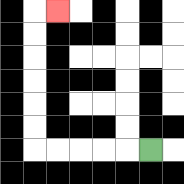{'start': '[6, 6]', 'end': '[2, 0]', 'path_directions': 'L,L,L,L,L,U,U,U,U,U,U,R', 'path_coordinates': '[[6, 6], [5, 6], [4, 6], [3, 6], [2, 6], [1, 6], [1, 5], [1, 4], [1, 3], [1, 2], [1, 1], [1, 0], [2, 0]]'}